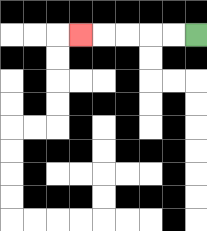{'start': '[8, 1]', 'end': '[3, 1]', 'path_directions': 'L,L,L,L,L', 'path_coordinates': '[[8, 1], [7, 1], [6, 1], [5, 1], [4, 1], [3, 1]]'}